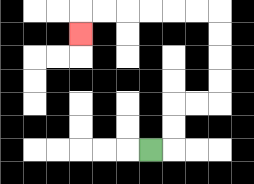{'start': '[6, 6]', 'end': '[3, 1]', 'path_directions': 'R,U,U,R,R,U,U,U,U,L,L,L,L,L,L,D', 'path_coordinates': '[[6, 6], [7, 6], [7, 5], [7, 4], [8, 4], [9, 4], [9, 3], [9, 2], [9, 1], [9, 0], [8, 0], [7, 0], [6, 0], [5, 0], [4, 0], [3, 0], [3, 1]]'}